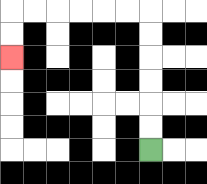{'start': '[6, 6]', 'end': '[0, 2]', 'path_directions': 'U,U,U,U,U,U,L,L,L,L,L,L,D,D', 'path_coordinates': '[[6, 6], [6, 5], [6, 4], [6, 3], [6, 2], [6, 1], [6, 0], [5, 0], [4, 0], [3, 0], [2, 0], [1, 0], [0, 0], [0, 1], [0, 2]]'}